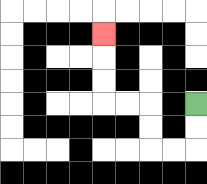{'start': '[8, 4]', 'end': '[4, 1]', 'path_directions': 'D,D,L,L,U,U,L,L,U,U,U', 'path_coordinates': '[[8, 4], [8, 5], [8, 6], [7, 6], [6, 6], [6, 5], [6, 4], [5, 4], [4, 4], [4, 3], [4, 2], [4, 1]]'}